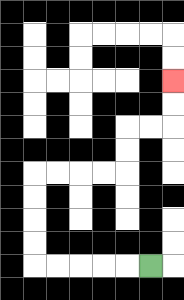{'start': '[6, 11]', 'end': '[7, 3]', 'path_directions': 'L,L,L,L,L,U,U,U,U,R,R,R,R,U,U,R,R,U,U', 'path_coordinates': '[[6, 11], [5, 11], [4, 11], [3, 11], [2, 11], [1, 11], [1, 10], [1, 9], [1, 8], [1, 7], [2, 7], [3, 7], [4, 7], [5, 7], [5, 6], [5, 5], [6, 5], [7, 5], [7, 4], [7, 3]]'}